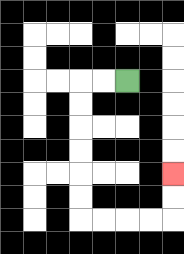{'start': '[5, 3]', 'end': '[7, 7]', 'path_directions': 'L,L,D,D,D,D,D,D,R,R,R,R,U,U', 'path_coordinates': '[[5, 3], [4, 3], [3, 3], [3, 4], [3, 5], [3, 6], [3, 7], [3, 8], [3, 9], [4, 9], [5, 9], [6, 9], [7, 9], [7, 8], [7, 7]]'}